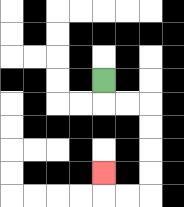{'start': '[4, 3]', 'end': '[4, 7]', 'path_directions': 'D,R,R,D,D,D,D,L,L,U', 'path_coordinates': '[[4, 3], [4, 4], [5, 4], [6, 4], [6, 5], [6, 6], [6, 7], [6, 8], [5, 8], [4, 8], [4, 7]]'}